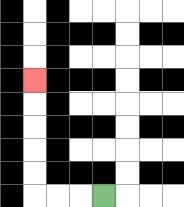{'start': '[4, 8]', 'end': '[1, 3]', 'path_directions': 'L,L,L,U,U,U,U,U', 'path_coordinates': '[[4, 8], [3, 8], [2, 8], [1, 8], [1, 7], [1, 6], [1, 5], [1, 4], [1, 3]]'}